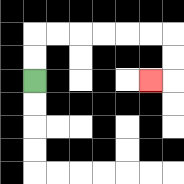{'start': '[1, 3]', 'end': '[6, 3]', 'path_directions': 'U,U,R,R,R,R,R,R,D,D,L', 'path_coordinates': '[[1, 3], [1, 2], [1, 1], [2, 1], [3, 1], [4, 1], [5, 1], [6, 1], [7, 1], [7, 2], [7, 3], [6, 3]]'}